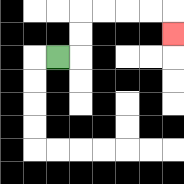{'start': '[2, 2]', 'end': '[7, 1]', 'path_directions': 'R,U,U,R,R,R,R,D', 'path_coordinates': '[[2, 2], [3, 2], [3, 1], [3, 0], [4, 0], [5, 0], [6, 0], [7, 0], [7, 1]]'}